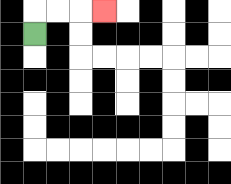{'start': '[1, 1]', 'end': '[4, 0]', 'path_directions': 'U,R,R,R', 'path_coordinates': '[[1, 1], [1, 0], [2, 0], [3, 0], [4, 0]]'}